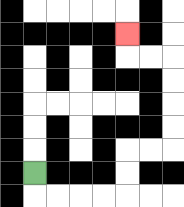{'start': '[1, 7]', 'end': '[5, 1]', 'path_directions': 'D,R,R,R,R,U,U,R,R,U,U,U,U,L,L,U', 'path_coordinates': '[[1, 7], [1, 8], [2, 8], [3, 8], [4, 8], [5, 8], [5, 7], [5, 6], [6, 6], [7, 6], [7, 5], [7, 4], [7, 3], [7, 2], [6, 2], [5, 2], [5, 1]]'}